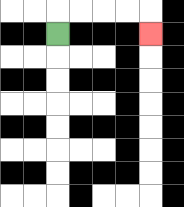{'start': '[2, 1]', 'end': '[6, 1]', 'path_directions': 'U,R,R,R,R,D', 'path_coordinates': '[[2, 1], [2, 0], [3, 0], [4, 0], [5, 0], [6, 0], [6, 1]]'}